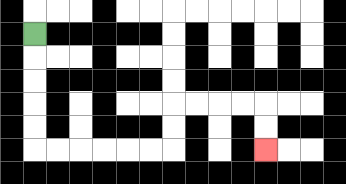{'start': '[1, 1]', 'end': '[11, 6]', 'path_directions': 'D,D,D,D,D,R,R,R,R,R,R,U,U,R,R,R,R,D,D', 'path_coordinates': '[[1, 1], [1, 2], [1, 3], [1, 4], [1, 5], [1, 6], [2, 6], [3, 6], [4, 6], [5, 6], [6, 6], [7, 6], [7, 5], [7, 4], [8, 4], [9, 4], [10, 4], [11, 4], [11, 5], [11, 6]]'}